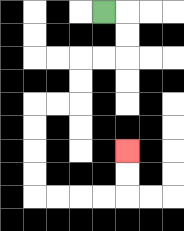{'start': '[4, 0]', 'end': '[5, 6]', 'path_directions': 'R,D,D,L,L,D,D,L,L,D,D,D,D,R,R,R,R,U,U', 'path_coordinates': '[[4, 0], [5, 0], [5, 1], [5, 2], [4, 2], [3, 2], [3, 3], [3, 4], [2, 4], [1, 4], [1, 5], [1, 6], [1, 7], [1, 8], [2, 8], [3, 8], [4, 8], [5, 8], [5, 7], [5, 6]]'}